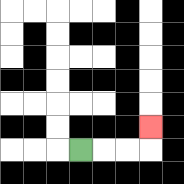{'start': '[3, 6]', 'end': '[6, 5]', 'path_directions': 'R,R,R,U', 'path_coordinates': '[[3, 6], [4, 6], [5, 6], [6, 6], [6, 5]]'}